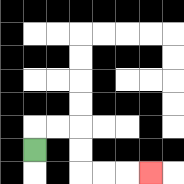{'start': '[1, 6]', 'end': '[6, 7]', 'path_directions': 'U,R,R,D,D,R,R,R', 'path_coordinates': '[[1, 6], [1, 5], [2, 5], [3, 5], [3, 6], [3, 7], [4, 7], [5, 7], [6, 7]]'}